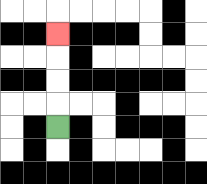{'start': '[2, 5]', 'end': '[2, 1]', 'path_directions': 'U,U,U,U', 'path_coordinates': '[[2, 5], [2, 4], [2, 3], [2, 2], [2, 1]]'}